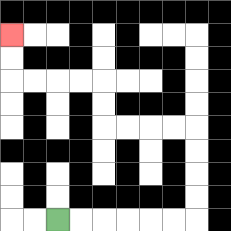{'start': '[2, 9]', 'end': '[0, 1]', 'path_directions': 'R,R,R,R,R,R,U,U,U,U,L,L,L,L,U,U,L,L,L,L,U,U', 'path_coordinates': '[[2, 9], [3, 9], [4, 9], [5, 9], [6, 9], [7, 9], [8, 9], [8, 8], [8, 7], [8, 6], [8, 5], [7, 5], [6, 5], [5, 5], [4, 5], [4, 4], [4, 3], [3, 3], [2, 3], [1, 3], [0, 3], [0, 2], [0, 1]]'}